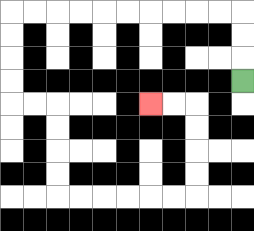{'start': '[10, 3]', 'end': '[6, 4]', 'path_directions': 'U,U,U,L,L,L,L,L,L,L,L,L,L,D,D,D,D,R,R,D,D,D,D,R,R,R,R,R,R,U,U,U,U,L,L', 'path_coordinates': '[[10, 3], [10, 2], [10, 1], [10, 0], [9, 0], [8, 0], [7, 0], [6, 0], [5, 0], [4, 0], [3, 0], [2, 0], [1, 0], [0, 0], [0, 1], [0, 2], [0, 3], [0, 4], [1, 4], [2, 4], [2, 5], [2, 6], [2, 7], [2, 8], [3, 8], [4, 8], [5, 8], [6, 8], [7, 8], [8, 8], [8, 7], [8, 6], [8, 5], [8, 4], [7, 4], [6, 4]]'}